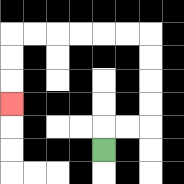{'start': '[4, 6]', 'end': '[0, 4]', 'path_directions': 'U,R,R,U,U,U,U,L,L,L,L,L,L,D,D,D', 'path_coordinates': '[[4, 6], [4, 5], [5, 5], [6, 5], [6, 4], [6, 3], [6, 2], [6, 1], [5, 1], [4, 1], [3, 1], [2, 1], [1, 1], [0, 1], [0, 2], [0, 3], [0, 4]]'}